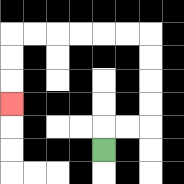{'start': '[4, 6]', 'end': '[0, 4]', 'path_directions': 'U,R,R,U,U,U,U,L,L,L,L,L,L,D,D,D', 'path_coordinates': '[[4, 6], [4, 5], [5, 5], [6, 5], [6, 4], [6, 3], [6, 2], [6, 1], [5, 1], [4, 1], [3, 1], [2, 1], [1, 1], [0, 1], [0, 2], [0, 3], [0, 4]]'}